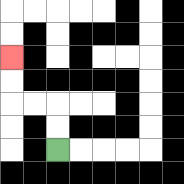{'start': '[2, 6]', 'end': '[0, 2]', 'path_directions': 'U,U,L,L,U,U', 'path_coordinates': '[[2, 6], [2, 5], [2, 4], [1, 4], [0, 4], [0, 3], [0, 2]]'}